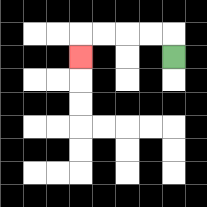{'start': '[7, 2]', 'end': '[3, 2]', 'path_directions': 'U,L,L,L,L,D', 'path_coordinates': '[[7, 2], [7, 1], [6, 1], [5, 1], [4, 1], [3, 1], [3, 2]]'}